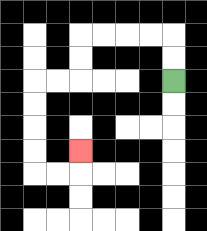{'start': '[7, 3]', 'end': '[3, 6]', 'path_directions': 'U,U,L,L,L,L,D,D,L,L,D,D,D,D,R,R,U', 'path_coordinates': '[[7, 3], [7, 2], [7, 1], [6, 1], [5, 1], [4, 1], [3, 1], [3, 2], [3, 3], [2, 3], [1, 3], [1, 4], [1, 5], [1, 6], [1, 7], [2, 7], [3, 7], [3, 6]]'}